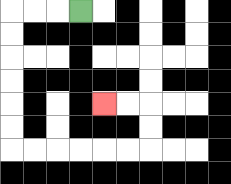{'start': '[3, 0]', 'end': '[4, 4]', 'path_directions': 'L,L,L,D,D,D,D,D,D,R,R,R,R,R,R,U,U,L,L', 'path_coordinates': '[[3, 0], [2, 0], [1, 0], [0, 0], [0, 1], [0, 2], [0, 3], [0, 4], [0, 5], [0, 6], [1, 6], [2, 6], [3, 6], [4, 6], [5, 6], [6, 6], [6, 5], [6, 4], [5, 4], [4, 4]]'}